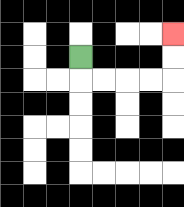{'start': '[3, 2]', 'end': '[7, 1]', 'path_directions': 'D,R,R,R,R,U,U', 'path_coordinates': '[[3, 2], [3, 3], [4, 3], [5, 3], [6, 3], [7, 3], [7, 2], [7, 1]]'}